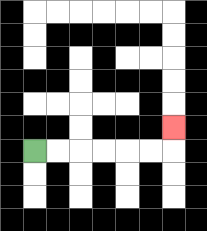{'start': '[1, 6]', 'end': '[7, 5]', 'path_directions': 'R,R,R,R,R,R,U', 'path_coordinates': '[[1, 6], [2, 6], [3, 6], [4, 6], [5, 6], [6, 6], [7, 6], [7, 5]]'}